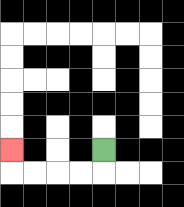{'start': '[4, 6]', 'end': '[0, 6]', 'path_directions': 'D,L,L,L,L,U', 'path_coordinates': '[[4, 6], [4, 7], [3, 7], [2, 7], [1, 7], [0, 7], [0, 6]]'}